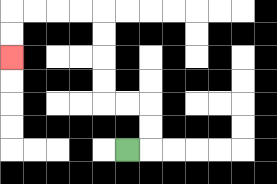{'start': '[5, 6]', 'end': '[0, 2]', 'path_directions': 'R,U,U,L,L,U,U,U,U,L,L,L,L,D,D', 'path_coordinates': '[[5, 6], [6, 6], [6, 5], [6, 4], [5, 4], [4, 4], [4, 3], [4, 2], [4, 1], [4, 0], [3, 0], [2, 0], [1, 0], [0, 0], [0, 1], [0, 2]]'}